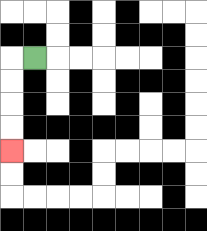{'start': '[1, 2]', 'end': '[0, 6]', 'path_directions': 'L,D,D,D,D', 'path_coordinates': '[[1, 2], [0, 2], [0, 3], [0, 4], [0, 5], [0, 6]]'}